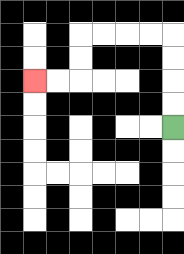{'start': '[7, 5]', 'end': '[1, 3]', 'path_directions': 'U,U,U,U,L,L,L,L,D,D,L,L', 'path_coordinates': '[[7, 5], [7, 4], [7, 3], [7, 2], [7, 1], [6, 1], [5, 1], [4, 1], [3, 1], [3, 2], [3, 3], [2, 3], [1, 3]]'}